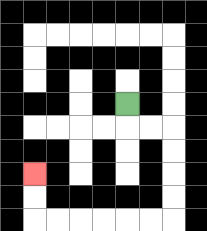{'start': '[5, 4]', 'end': '[1, 7]', 'path_directions': 'D,R,R,D,D,D,D,L,L,L,L,L,L,U,U', 'path_coordinates': '[[5, 4], [5, 5], [6, 5], [7, 5], [7, 6], [7, 7], [7, 8], [7, 9], [6, 9], [5, 9], [4, 9], [3, 9], [2, 9], [1, 9], [1, 8], [1, 7]]'}